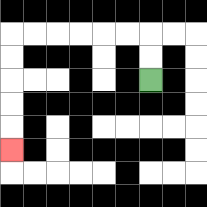{'start': '[6, 3]', 'end': '[0, 6]', 'path_directions': 'U,U,L,L,L,L,L,L,D,D,D,D,D', 'path_coordinates': '[[6, 3], [6, 2], [6, 1], [5, 1], [4, 1], [3, 1], [2, 1], [1, 1], [0, 1], [0, 2], [0, 3], [0, 4], [0, 5], [0, 6]]'}